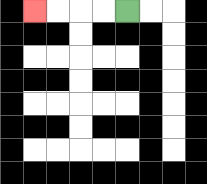{'start': '[5, 0]', 'end': '[1, 0]', 'path_directions': 'L,L,L,L', 'path_coordinates': '[[5, 0], [4, 0], [3, 0], [2, 0], [1, 0]]'}